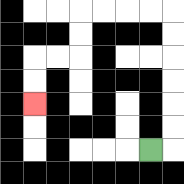{'start': '[6, 6]', 'end': '[1, 4]', 'path_directions': 'R,U,U,U,U,U,U,L,L,L,L,D,D,L,L,D,D', 'path_coordinates': '[[6, 6], [7, 6], [7, 5], [7, 4], [7, 3], [7, 2], [7, 1], [7, 0], [6, 0], [5, 0], [4, 0], [3, 0], [3, 1], [3, 2], [2, 2], [1, 2], [1, 3], [1, 4]]'}